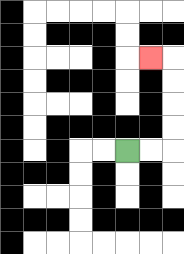{'start': '[5, 6]', 'end': '[6, 2]', 'path_directions': 'R,R,U,U,U,U,L', 'path_coordinates': '[[5, 6], [6, 6], [7, 6], [7, 5], [7, 4], [7, 3], [7, 2], [6, 2]]'}